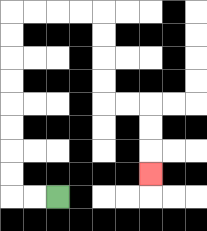{'start': '[2, 8]', 'end': '[6, 7]', 'path_directions': 'L,L,U,U,U,U,U,U,U,U,R,R,R,R,D,D,D,D,R,R,D,D,D', 'path_coordinates': '[[2, 8], [1, 8], [0, 8], [0, 7], [0, 6], [0, 5], [0, 4], [0, 3], [0, 2], [0, 1], [0, 0], [1, 0], [2, 0], [3, 0], [4, 0], [4, 1], [4, 2], [4, 3], [4, 4], [5, 4], [6, 4], [6, 5], [6, 6], [6, 7]]'}